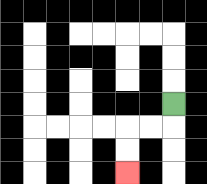{'start': '[7, 4]', 'end': '[5, 7]', 'path_directions': 'D,L,L,D,D', 'path_coordinates': '[[7, 4], [7, 5], [6, 5], [5, 5], [5, 6], [5, 7]]'}